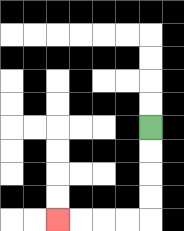{'start': '[6, 5]', 'end': '[2, 9]', 'path_directions': 'D,D,D,D,L,L,L,L', 'path_coordinates': '[[6, 5], [6, 6], [6, 7], [6, 8], [6, 9], [5, 9], [4, 9], [3, 9], [2, 9]]'}